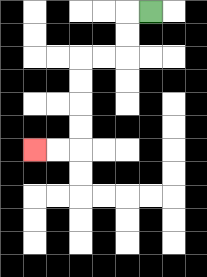{'start': '[6, 0]', 'end': '[1, 6]', 'path_directions': 'L,D,D,L,L,D,D,D,D,L,L', 'path_coordinates': '[[6, 0], [5, 0], [5, 1], [5, 2], [4, 2], [3, 2], [3, 3], [3, 4], [3, 5], [3, 6], [2, 6], [1, 6]]'}